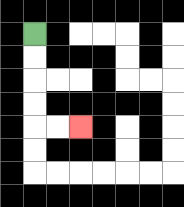{'start': '[1, 1]', 'end': '[3, 5]', 'path_directions': 'D,D,D,D,R,R', 'path_coordinates': '[[1, 1], [1, 2], [1, 3], [1, 4], [1, 5], [2, 5], [3, 5]]'}